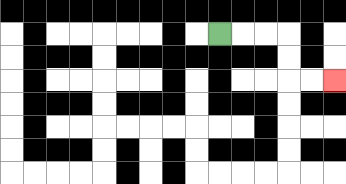{'start': '[9, 1]', 'end': '[14, 3]', 'path_directions': 'R,R,R,D,D,R,R', 'path_coordinates': '[[9, 1], [10, 1], [11, 1], [12, 1], [12, 2], [12, 3], [13, 3], [14, 3]]'}